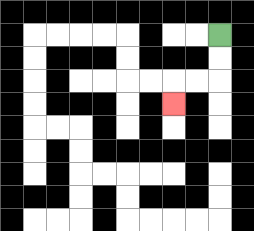{'start': '[9, 1]', 'end': '[7, 4]', 'path_directions': 'D,D,L,L,D', 'path_coordinates': '[[9, 1], [9, 2], [9, 3], [8, 3], [7, 3], [7, 4]]'}